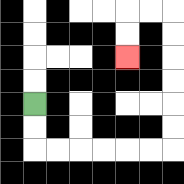{'start': '[1, 4]', 'end': '[5, 2]', 'path_directions': 'D,D,R,R,R,R,R,R,U,U,U,U,U,U,L,L,D,D', 'path_coordinates': '[[1, 4], [1, 5], [1, 6], [2, 6], [3, 6], [4, 6], [5, 6], [6, 6], [7, 6], [7, 5], [7, 4], [7, 3], [7, 2], [7, 1], [7, 0], [6, 0], [5, 0], [5, 1], [5, 2]]'}